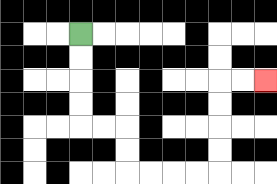{'start': '[3, 1]', 'end': '[11, 3]', 'path_directions': 'D,D,D,D,R,R,D,D,R,R,R,R,U,U,U,U,R,R', 'path_coordinates': '[[3, 1], [3, 2], [3, 3], [3, 4], [3, 5], [4, 5], [5, 5], [5, 6], [5, 7], [6, 7], [7, 7], [8, 7], [9, 7], [9, 6], [9, 5], [9, 4], [9, 3], [10, 3], [11, 3]]'}